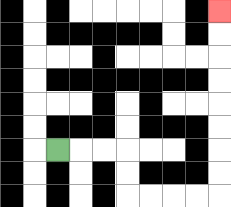{'start': '[2, 6]', 'end': '[9, 0]', 'path_directions': 'R,R,R,D,D,R,R,R,R,U,U,U,U,U,U,U,U', 'path_coordinates': '[[2, 6], [3, 6], [4, 6], [5, 6], [5, 7], [5, 8], [6, 8], [7, 8], [8, 8], [9, 8], [9, 7], [9, 6], [9, 5], [9, 4], [9, 3], [9, 2], [9, 1], [9, 0]]'}